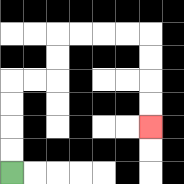{'start': '[0, 7]', 'end': '[6, 5]', 'path_directions': 'U,U,U,U,R,R,U,U,R,R,R,R,D,D,D,D', 'path_coordinates': '[[0, 7], [0, 6], [0, 5], [0, 4], [0, 3], [1, 3], [2, 3], [2, 2], [2, 1], [3, 1], [4, 1], [5, 1], [6, 1], [6, 2], [6, 3], [6, 4], [6, 5]]'}